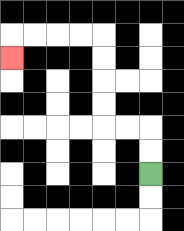{'start': '[6, 7]', 'end': '[0, 2]', 'path_directions': 'U,U,L,L,U,U,U,U,L,L,L,L,D', 'path_coordinates': '[[6, 7], [6, 6], [6, 5], [5, 5], [4, 5], [4, 4], [4, 3], [4, 2], [4, 1], [3, 1], [2, 1], [1, 1], [0, 1], [0, 2]]'}